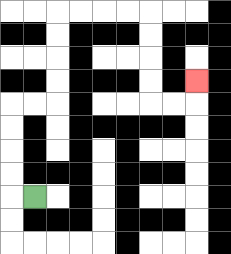{'start': '[1, 8]', 'end': '[8, 3]', 'path_directions': 'L,U,U,U,U,R,R,U,U,U,U,R,R,R,R,D,D,D,D,R,R,U', 'path_coordinates': '[[1, 8], [0, 8], [0, 7], [0, 6], [0, 5], [0, 4], [1, 4], [2, 4], [2, 3], [2, 2], [2, 1], [2, 0], [3, 0], [4, 0], [5, 0], [6, 0], [6, 1], [6, 2], [6, 3], [6, 4], [7, 4], [8, 4], [8, 3]]'}